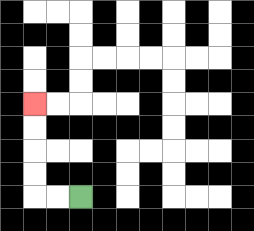{'start': '[3, 8]', 'end': '[1, 4]', 'path_directions': 'L,L,U,U,U,U', 'path_coordinates': '[[3, 8], [2, 8], [1, 8], [1, 7], [1, 6], [1, 5], [1, 4]]'}